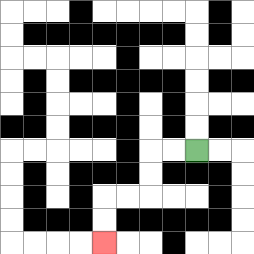{'start': '[8, 6]', 'end': '[4, 10]', 'path_directions': 'L,L,D,D,L,L,D,D', 'path_coordinates': '[[8, 6], [7, 6], [6, 6], [6, 7], [6, 8], [5, 8], [4, 8], [4, 9], [4, 10]]'}